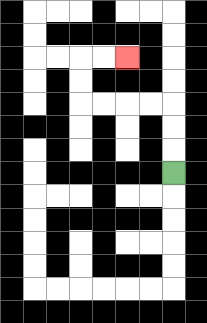{'start': '[7, 7]', 'end': '[5, 2]', 'path_directions': 'U,U,U,L,L,L,L,U,U,R,R', 'path_coordinates': '[[7, 7], [7, 6], [7, 5], [7, 4], [6, 4], [5, 4], [4, 4], [3, 4], [3, 3], [3, 2], [4, 2], [5, 2]]'}